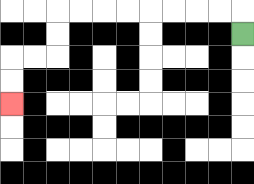{'start': '[10, 1]', 'end': '[0, 4]', 'path_directions': 'U,L,L,L,L,L,L,L,L,D,D,L,L,D,D', 'path_coordinates': '[[10, 1], [10, 0], [9, 0], [8, 0], [7, 0], [6, 0], [5, 0], [4, 0], [3, 0], [2, 0], [2, 1], [2, 2], [1, 2], [0, 2], [0, 3], [0, 4]]'}